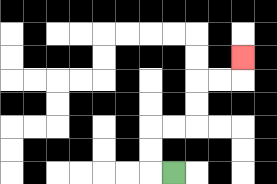{'start': '[7, 7]', 'end': '[10, 2]', 'path_directions': 'L,U,U,R,R,U,U,R,R,U', 'path_coordinates': '[[7, 7], [6, 7], [6, 6], [6, 5], [7, 5], [8, 5], [8, 4], [8, 3], [9, 3], [10, 3], [10, 2]]'}